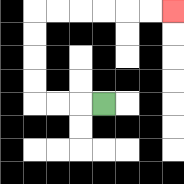{'start': '[4, 4]', 'end': '[7, 0]', 'path_directions': 'L,L,L,U,U,U,U,R,R,R,R,R,R', 'path_coordinates': '[[4, 4], [3, 4], [2, 4], [1, 4], [1, 3], [1, 2], [1, 1], [1, 0], [2, 0], [3, 0], [4, 0], [5, 0], [6, 0], [7, 0]]'}